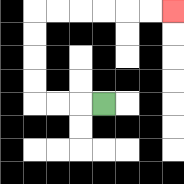{'start': '[4, 4]', 'end': '[7, 0]', 'path_directions': 'L,L,L,U,U,U,U,R,R,R,R,R,R', 'path_coordinates': '[[4, 4], [3, 4], [2, 4], [1, 4], [1, 3], [1, 2], [1, 1], [1, 0], [2, 0], [3, 0], [4, 0], [5, 0], [6, 0], [7, 0]]'}